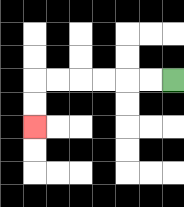{'start': '[7, 3]', 'end': '[1, 5]', 'path_directions': 'L,L,L,L,L,L,D,D', 'path_coordinates': '[[7, 3], [6, 3], [5, 3], [4, 3], [3, 3], [2, 3], [1, 3], [1, 4], [1, 5]]'}